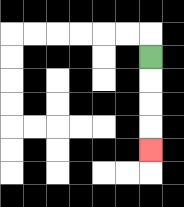{'start': '[6, 2]', 'end': '[6, 6]', 'path_directions': 'D,D,D,D', 'path_coordinates': '[[6, 2], [6, 3], [6, 4], [6, 5], [6, 6]]'}